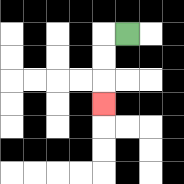{'start': '[5, 1]', 'end': '[4, 4]', 'path_directions': 'L,D,D,D', 'path_coordinates': '[[5, 1], [4, 1], [4, 2], [4, 3], [4, 4]]'}